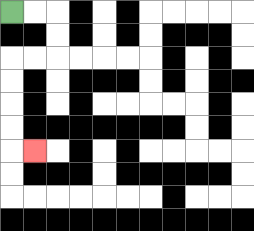{'start': '[0, 0]', 'end': '[1, 6]', 'path_directions': 'R,R,D,D,L,L,D,D,D,D,R', 'path_coordinates': '[[0, 0], [1, 0], [2, 0], [2, 1], [2, 2], [1, 2], [0, 2], [0, 3], [0, 4], [0, 5], [0, 6], [1, 6]]'}